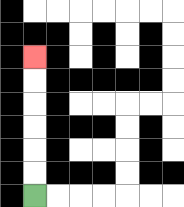{'start': '[1, 8]', 'end': '[1, 2]', 'path_directions': 'U,U,U,U,U,U', 'path_coordinates': '[[1, 8], [1, 7], [1, 6], [1, 5], [1, 4], [1, 3], [1, 2]]'}